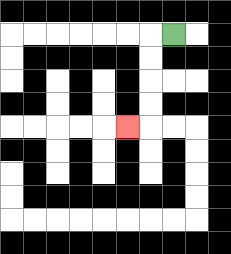{'start': '[7, 1]', 'end': '[5, 5]', 'path_directions': 'L,D,D,D,D,L', 'path_coordinates': '[[7, 1], [6, 1], [6, 2], [6, 3], [6, 4], [6, 5], [5, 5]]'}